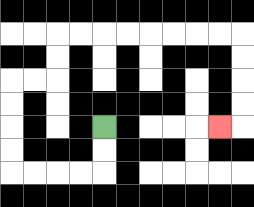{'start': '[4, 5]', 'end': '[9, 5]', 'path_directions': 'D,D,L,L,L,L,U,U,U,U,R,R,U,U,R,R,R,R,R,R,R,R,D,D,D,D,L', 'path_coordinates': '[[4, 5], [4, 6], [4, 7], [3, 7], [2, 7], [1, 7], [0, 7], [0, 6], [0, 5], [0, 4], [0, 3], [1, 3], [2, 3], [2, 2], [2, 1], [3, 1], [4, 1], [5, 1], [6, 1], [7, 1], [8, 1], [9, 1], [10, 1], [10, 2], [10, 3], [10, 4], [10, 5], [9, 5]]'}